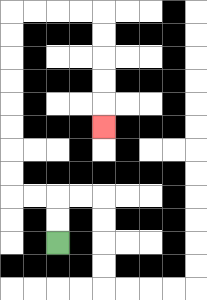{'start': '[2, 10]', 'end': '[4, 5]', 'path_directions': 'U,U,L,L,U,U,U,U,U,U,U,U,R,R,R,R,D,D,D,D,D', 'path_coordinates': '[[2, 10], [2, 9], [2, 8], [1, 8], [0, 8], [0, 7], [0, 6], [0, 5], [0, 4], [0, 3], [0, 2], [0, 1], [0, 0], [1, 0], [2, 0], [3, 0], [4, 0], [4, 1], [4, 2], [4, 3], [4, 4], [4, 5]]'}